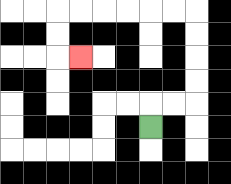{'start': '[6, 5]', 'end': '[3, 2]', 'path_directions': 'U,R,R,U,U,U,U,L,L,L,L,L,L,D,D,R', 'path_coordinates': '[[6, 5], [6, 4], [7, 4], [8, 4], [8, 3], [8, 2], [8, 1], [8, 0], [7, 0], [6, 0], [5, 0], [4, 0], [3, 0], [2, 0], [2, 1], [2, 2], [3, 2]]'}